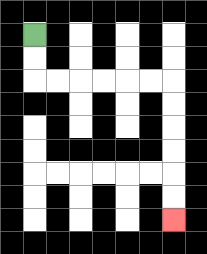{'start': '[1, 1]', 'end': '[7, 9]', 'path_directions': 'D,D,R,R,R,R,R,R,D,D,D,D,D,D', 'path_coordinates': '[[1, 1], [1, 2], [1, 3], [2, 3], [3, 3], [4, 3], [5, 3], [6, 3], [7, 3], [7, 4], [7, 5], [7, 6], [7, 7], [7, 8], [7, 9]]'}